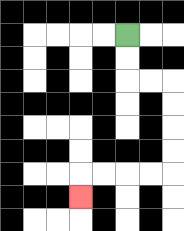{'start': '[5, 1]', 'end': '[3, 8]', 'path_directions': 'D,D,R,R,D,D,D,D,L,L,L,L,D', 'path_coordinates': '[[5, 1], [5, 2], [5, 3], [6, 3], [7, 3], [7, 4], [7, 5], [7, 6], [7, 7], [6, 7], [5, 7], [4, 7], [3, 7], [3, 8]]'}